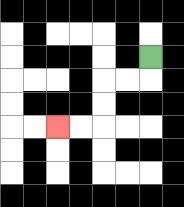{'start': '[6, 2]', 'end': '[2, 5]', 'path_directions': 'D,L,L,D,D,L,L', 'path_coordinates': '[[6, 2], [6, 3], [5, 3], [4, 3], [4, 4], [4, 5], [3, 5], [2, 5]]'}